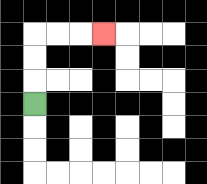{'start': '[1, 4]', 'end': '[4, 1]', 'path_directions': 'U,U,U,R,R,R', 'path_coordinates': '[[1, 4], [1, 3], [1, 2], [1, 1], [2, 1], [3, 1], [4, 1]]'}